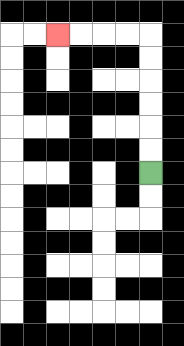{'start': '[6, 7]', 'end': '[2, 1]', 'path_directions': 'U,U,U,U,U,U,L,L,L,L', 'path_coordinates': '[[6, 7], [6, 6], [6, 5], [6, 4], [6, 3], [6, 2], [6, 1], [5, 1], [4, 1], [3, 1], [2, 1]]'}